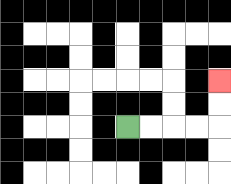{'start': '[5, 5]', 'end': '[9, 3]', 'path_directions': 'R,R,R,R,U,U', 'path_coordinates': '[[5, 5], [6, 5], [7, 5], [8, 5], [9, 5], [9, 4], [9, 3]]'}